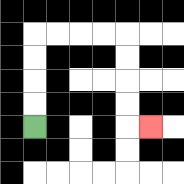{'start': '[1, 5]', 'end': '[6, 5]', 'path_directions': 'U,U,U,U,R,R,R,R,D,D,D,D,R', 'path_coordinates': '[[1, 5], [1, 4], [1, 3], [1, 2], [1, 1], [2, 1], [3, 1], [4, 1], [5, 1], [5, 2], [5, 3], [5, 4], [5, 5], [6, 5]]'}